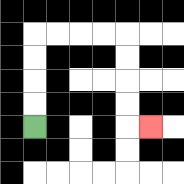{'start': '[1, 5]', 'end': '[6, 5]', 'path_directions': 'U,U,U,U,R,R,R,R,D,D,D,D,R', 'path_coordinates': '[[1, 5], [1, 4], [1, 3], [1, 2], [1, 1], [2, 1], [3, 1], [4, 1], [5, 1], [5, 2], [5, 3], [5, 4], [5, 5], [6, 5]]'}